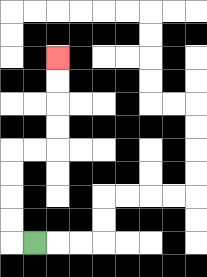{'start': '[1, 10]', 'end': '[2, 2]', 'path_directions': 'L,U,U,U,U,R,R,U,U,U,U', 'path_coordinates': '[[1, 10], [0, 10], [0, 9], [0, 8], [0, 7], [0, 6], [1, 6], [2, 6], [2, 5], [2, 4], [2, 3], [2, 2]]'}